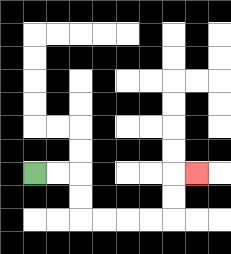{'start': '[1, 7]', 'end': '[8, 7]', 'path_directions': 'R,R,D,D,R,R,R,R,U,U,R', 'path_coordinates': '[[1, 7], [2, 7], [3, 7], [3, 8], [3, 9], [4, 9], [5, 9], [6, 9], [7, 9], [7, 8], [7, 7], [8, 7]]'}